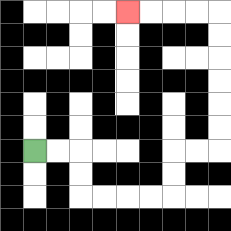{'start': '[1, 6]', 'end': '[5, 0]', 'path_directions': 'R,R,D,D,R,R,R,R,U,U,R,R,U,U,U,U,U,U,L,L,L,L', 'path_coordinates': '[[1, 6], [2, 6], [3, 6], [3, 7], [3, 8], [4, 8], [5, 8], [6, 8], [7, 8], [7, 7], [7, 6], [8, 6], [9, 6], [9, 5], [9, 4], [9, 3], [9, 2], [9, 1], [9, 0], [8, 0], [7, 0], [6, 0], [5, 0]]'}